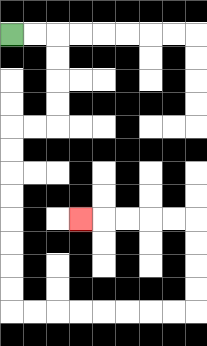{'start': '[0, 1]', 'end': '[3, 9]', 'path_directions': 'R,R,D,D,D,D,L,L,D,D,D,D,D,D,D,D,R,R,R,R,R,R,R,R,U,U,U,U,L,L,L,L,L', 'path_coordinates': '[[0, 1], [1, 1], [2, 1], [2, 2], [2, 3], [2, 4], [2, 5], [1, 5], [0, 5], [0, 6], [0, 7], [0, 8], [0, 9], [0, 10], [0, 11], [0, 12], [0, 13], [1, 13], [2, 13], [3, 13], [4, 13], [5, 13], [6, 13], [7, 13], [8, 13], [8, 12], [8, 11], [8, 10], [8, 9], [7, 9], [6, 9], [5, 9], [4, 9], [3, 9]]'}